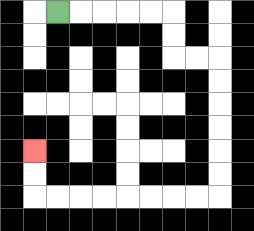{'start': '[2, 0]', 'end': '[1, 6]', 'path_directions': 'R,R,R,R,R,D,D,R,R,D,D,D,D,D,D,L,L,L,L,L,L,L,L,U,U', 'path_coordinates': '[[2, 0], [3, 0], [4, 0], [5, 0], [6, 0], [7, 0], [7, 1], [7, 2], [8, 2], [9, 2], [9, 3], [9, 4], [9, 5], [9, 6], [9, 7], [9, 8], [8, 8], [7, 8], [6, 8], [5, 8], [4, 8], [3, 8], [2, 8], [1, 8], [1, 7], [1, 6]]'}